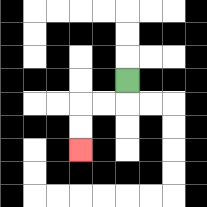{'start': '[5, 3]', 'end': '[3, 6]', 'path_directions': 'D,L,L,D,D', 'path_coordinates': '[[5, 3], [5, 4], [4, 4], [3, 4], [3, 5], [3, 6]]'}